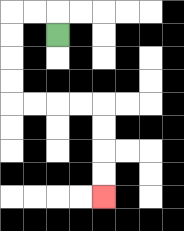{'start': '[2, 1]', 'end': '[4, 8]', 'path_directions': 'U,L,L,D,D,D,D,R,R,R,R,D,D,D,D', 'path_coordinates': '[[2, 1], [2, 0], [1, 0], [0, 0], [0, 1], [0, 2], [0, 3], [0, 4], [1, 4], [2, 4], [3, 4], [4, 4], [4, 5], [4, 6], [4, 7], [4, 8]]'}